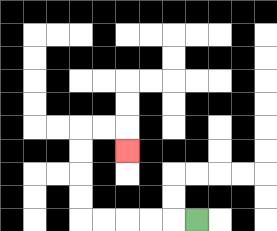{'start': '[8, 9]', 'end': '[5, 6]', 'path_directions': 'L,L,L,L,L,U,U,U,U,R,R,D', 'path_coordinates': '[[8, 9], [7, 9], [6, 9], [5, 9], [4, 9], [3, 9], [3, 8], [3, 7], [3, 6], [3, 5], [4, 5], [5, 5], [5, 6]]'}